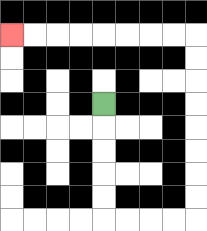{'start': '[4, 4]', 'end': '[0, 1]', 'path_directions': 'D,D,D,D,D,R,R,R,R,U,U,U,U,U,U,U,U,L,L,L,L,L,L,L,L', 'path_coordinates': '[[4, 4], [4, 5], [4, 6], [4, 7], [4, 8], [4, 9], [5, 9], [6, 9], [7, 9], [8, 9], [8, 8], [8, 7], [8, 6], [8, 5], [8, 4], [8, 3], [8, 2], [8, 1], [7, 1], [6, 1], [5, 1], [4, 1], [3, 1], [2, 1], [1, 1], [0, 1]]'}